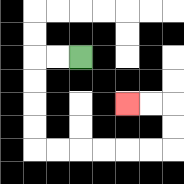{'start': '[3, 2]', 'end': '[5, 4]', 'path_directions': 'L,L,D,D,D,D,R,R,R,R,R,R,U,U,L,L', 'path_coordinates': '[[3, 2], [2, 2], [1, 2], [1, 3], [1, 4], [1, 5], [1, 6], [2, 6], [3, 6], [4, 6], [5, 6], [6, 6], [7, 6], [7, 5], [7, 4], [6, 4], [5, 4]]'}